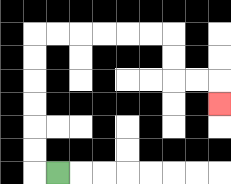{'start': '[2, 7]', 'end': '[9, 4]', 'path_directions': 'L,U,U,U,U,U,U,R,R,R,R,R,R,D,D,R,R,D', 'path_coordinates': '[[2, 7], [1, 7], [1, 6], [1, 5], [1, 4], [1, 3], [1, 2], [1, 1], [2, 1], [3, 1], [4, 1], [5, 1], [6, 1], [7, 1], [7, 2], [7, 3], [8, 3], [9, 3], [9, 4]]'}